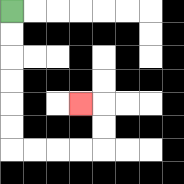{'start': '[0, 0]', 'end': '[3, 4]', 'path_directions': 'D,D,D,D,D,D,R,R,R,R,U,U,L', 'path_coordinates': '[[0, 0], [0, 1], [0, 2], [0, 3], [0, 4], [0, 5], [0, 6], [1, 6], [2, 6], [3, 6], [4, 6], [4, 5], [4, 4], [3, 4]]'}